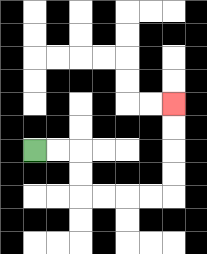{'start': '[1, 6]', 'end': '[7, 4]', 'path_directions': 'R,R,D,D,R,R,R,R,U,U,U,U', 'path_coordinates': '[[1, 6], [2, 6], [3, 6], [3, 7], [3, 8], [4, 8], [5, 8], [6, 8], [7, 8], [7, 7], [7, 6], [7, 5], [7, 4]]'}